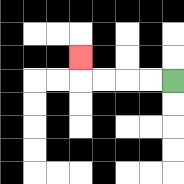{'start': '[7, 3]', 'end': '[3, 2]', 'path_directions': 'L,L,L,L,U', 'path_coordinates': '[[7, 3], [6, 3], [5, 3], [4, 3], [3, 3], [3, 2]]'}